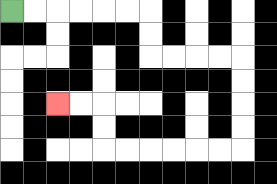{'start': '[0, 0]', 'end': '[2, 4]', 'path_directions': 'R,R,R,R,R,R,D,D,R,R,R,R,D,D,D,D,L,L,L,L,L,L,U,U,L,L', 'path_coordinates': '[[0, 0], [1, 0], [2, 0], [3, 0], [4, 0], [5, 0], [6, 0], [6, 1], [6, 2], [7, 2], [8, 2], [9, 2], [10, 2], [10, 3], [10, 4], [10, 5], [10, 6], [9, 6], [8, 6], [7, 6], [6, 6], [5, 6], [4, 6], [4, 5], [4, 4], [3, 4], [2, 4]]'}